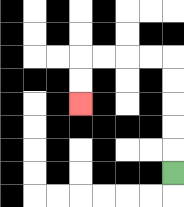{'start': '[7, 7]', 'end': '[3, 4]', 'path_directions': 'U,U,U,U,U,L,L,L,L,D,D', 'path_coordinates': '[[7, 7], [7, 6], [7, 5], [7, 4], [7, 3], [7, 2], [6, 2], [5, 2], [4, 2], [3, 2], [3, 3], [3, 4]]'}